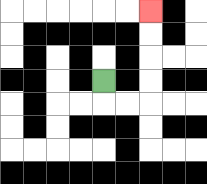{'start': '[4, 3]', 'end': '[6, 0]', 'path_directions': 'D,R,R,U,U,U,U', 'path_coordinates': '[[4, 3], [4, 4], [5, 4], [6, 4], [6, 3], [6, 2], [6, 1], [6, 0]]'}